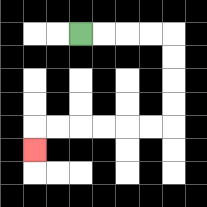{'start': '[3, 1]', 'end': '[1, 6]', 'path_directions': 'R,R,R,R,D,D,D,D,L,L,L,L,L,L,D', 'path_coordinates': '[[3, 1], [4, 1], [5, 1], [6, 1], [7, 1], [7, 2], [7, 3], [7, 4], [7, 5], [6, 5], [5, 5], [4, 5], [3, 5], [2, 5], [1, 5], [1, 6]]'}